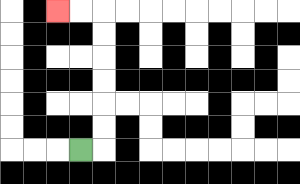{'start': '[3, 6]', 'end': '[2, 0]', 'path_directions': 'R,U,U,U,U,U,U,L,L', 'path_coordinates': '[[3, 6], [4, 6], [4, 5], [4, 4], [4, 3], [4, 2], [4, 1], [4, 0], [3, 0], [2, 0]]'}